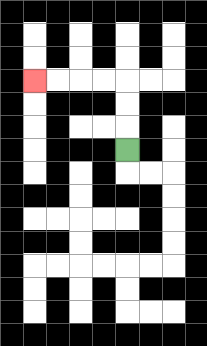{'start': '[5, 6]', 'end': '[1, 3]', 'path_directions': 'U,U,U,L,L,L,L', 'path_coordinates': '[[5, 6], [5, 5], [5, 4], [5, 3], [4, 3], [3, 3], [2, 3], [1, 3]]'}